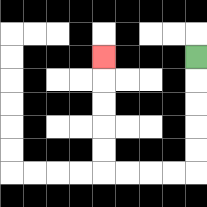{'start': '[8, 2]', 'end': '[4, 2]', 'path_directions': 'D,D,D,D,D,L,L,L,L,U,U,U,U,U', 'path_coordinates': '[[8, 2], [8, 3], [8, 4], [8, 5], [8, 6], [8, 7], [7, 7], [6, 7], [5, 7], [4, 7], [4, 6], [4, 5], [4, 4], [4, 3], [4, 2]]'}